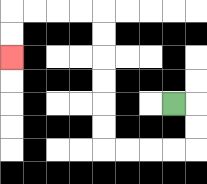{'start': '[7, 4]', 'end': '[0, 2]', 'path_directions': 'R,D,D,L,L,L,L,U,U,U,U,U,U,L,L,L,L,D,D', 'path_coordinates': '[[7, 4], [8, 4], [8, 5], [8, 6], [7, 6], [6, 6], [5, 6], [4, 6], [4, 5], [4, 4], [4, 3], [4, 2], [4, 1], [4, 0], [3, 0], [2, 0], [1, 0], [0, 0], [0, 1], [0, 2]]'}